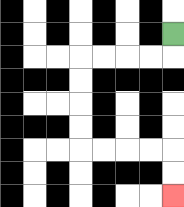{'start': '[7, 1]', 'end': '[7, 8]', 'path_directions': 'D,L,L,L,L,D,D,D,D,R,R,R,R,D,D', 'path_coordinates': '[[7, 1], [7, 2], [6, 2], [5, 2], [4, 2], [3, 2], [3, 3], [3, 4], [3, 5], [3, 6], [4, 6], [5, 6], [6, 6], [7, 6], [7, 7], [7, 8]]'}